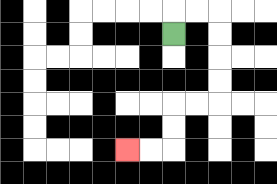{'start': '[7, 1]', 'end': '[5, 6]', 'path_directions': 'U,R,R,D,D,D,D,L,L,D,D,L,L', 'path_coordinates': '[[7, 1], [7, 0], [8, 0], [9, 0], [9, 1], [9, 2], [9, 3], [9, 4], [8, 4], [7, 4], [7, 5], [7, 6], [6, 6], [5, 6]]'}